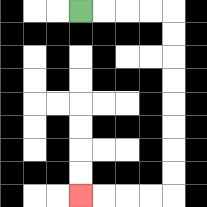{'start': '[3, 0]', 'end': '[3, 8]', 'path_directions': 'R,R,R,R,D,D,D,D,D,D,D,D,L,L,L,L', 'path_coordinates': '[[3, 0], [4, 0], [5, 0], [6, 0], [7, 0], [7, 1], [7, 2], [7, 3], [7, 4], [7, 5], [7, 6], [7, 7], [7, 8], [6, 8], [5, 8], [4, 8], [3, 8]]'}